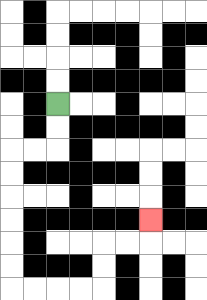{'start': '[2, 4]', 'end': '[6, 9]', 'path_directions': 'D,D,L,L,D,D,D,D,D,D,R,R,R,R,U,U,R,R,U', 'path_coordinates': '[[2, 4], [2, 5], [2, 6], [1, 6], [0, 6], [0, 7], [0, 8], [0, 9], [0, 10], [0, 11], [0, 12], [1, 12], [2, 12], [3, 12], [4, 12], [4, 11], [4, 10], [5, 10], [6, 10], [6, 9]]'}